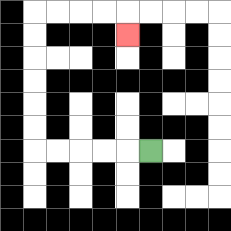{'start': '[6, 6]', 'end': '[5, 1]', 'path_directions': 'L,L,L,L,L,U,U,U,U,U,U,R,R,R,R,D', 'path_coordinates': '[[6, 6], [5, 6], [4, 6], [3, 6], [2, 6], [1, 6], [1, 5], [1, 4], [1, 3], [1, 2], [1, 1], [1, 0], [2, 0], [3, 0], [4, 0], [5, 0], [5, 1]]'}